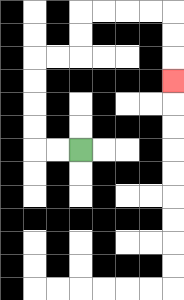{'start': '[3, 6]', 'end': '[7, 3]', 'path_directions': 'L,L,U,U,U,U,R,R,U,U,R,R,R,R,D,D,D', 'path_coordinates': '[[3, 6], [2, 6], [1, 6], [1, 5], [1, 4], [1, 3], [1, 2], [2, 2], [3, 2], [3, 1], [3, 0], [4, 0], [5, 0], [6, 0], [7, 0], [7, 1], [7, 2], [7, 3]]'}